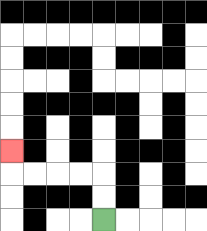{'start': '[4, 9]', 'end': '[0, 6]', 'path_directions': 'U,U,L,L,L,L,U', 'path_coordinates': '[[4, 9], [4, 8], [4, 7], [3, 7], [2, 7], [1, 7], [0, 7], [0, 6]]'}